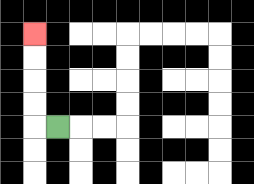{'start': '[2, 5]', 'end': '[1, 1]', 'path_directions': 'L,U,U,U,U', 'path_coordinates': '[[2, 5], [1, 5], [1, 4], [1, 3], [1, 2], [1, 1]]'}